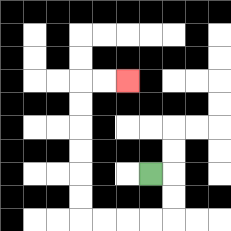{'start': '[6, 7]', 'end': '[5, 3]', 'path_directions': 'R,D,D,L,L,L,L,U,U,U,U,U,U,R,R', 'path_coordinates': '[[6, 7], [7, 7], [7, 8], [7, 9], [6, 9], [5, 9], [4, 9], [3, 9], [3, 8], [3, 7], [3, 6], [3, 5], [3, 4], [3, 3], [4, 3], [5, 3]]'}